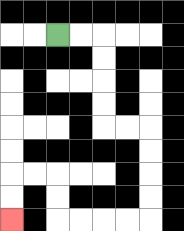{'start': '[2, 1]', 'end': '[0, 9]', 'path_directions': 'R,R,D,D,D,D,R,R,D,D,D,D,L,L,L,L,U,U,L,L,D,D', 'path_coordinates': '[[2, 1], [3, 1], [4, 1], [4, 2], [4, 3], [4, 4], [4, 5], [5, 5], [6, 5], [6, 6], [6, 7], [6, 8], [6, 9], [5, 9], [4, 9], [3, 9], [2, 9], [2, 8], [2, 7], [1, 7], [0, 7], [0, 8], [0, 9]]'}